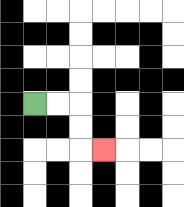{'start': '[1, 4]', 'end': '[4, 6]', 'path_directions': 'R,R,D,D,R', 'path_coordinates': '[[1, 4], [2, 4], [3, 4], [3, 5], [3, 6], [4, 6]]'}